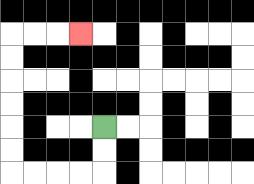{'start': '[4, 5]', 'end': '[3, 1]', 'path_directions': 'D,D,L,L,L,L,U,U,U,U,U,U,R,R,R', 'path_coordinates': '[[4, 5], [4, 6], [4, 7], [3, 7], [2, 7], [1, 7], [0, 7], [0, 6], [0, 5], [0, 4], [0, 3], [0, 2], [0, 1], [1, 1], [2, 1], [3, 1]]'}